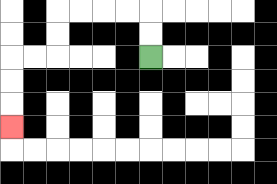{'start': '[6, 2]', 'end': '[0, 5]', 'path_directions': 'U,U,L,L,L,L,D,D,L,L,D,D,D', 'path_coordinates': '[[6, 2], [6, 1], [6, 0], [5, 0], [4, 0], [3, 0], [2, 0], [2, 1], [2, 2], [1, 2], [0, 2], [0, 3], [0, 4], [0, 5]]'}